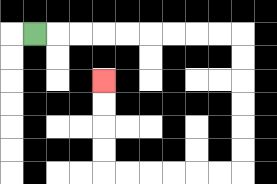{'start': '[1, 1]', 'end': '[4, 3]', 'path_directions': 'R,R,R,R,R,R,R,R,R,D,D,D,D,D,D,L,L,L,L,L,L,U,U,U,U', 'path_coordinates': '[[1, 1], [2, 1], [3, 1], [4, 1], [5, 1], [6, 1], [7, 1], [8, 1], [9, 1], [10, 1], [10, 2], [10, 3], [10, 4], [10, 5], [10, 6], [10, 7], [9, 7], [8, 7], [7, 7], [6, 7], [5, 7], [4, 7], [4, 6], [4, 5], [4, 4], [4, 3]]'}